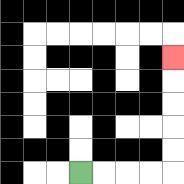{'start': '[3, 7]', 'end': '[7, 2]', 'path_directions': 'R,R,R,R,U,U,U,U,U', 'path_coordinates': '[[3, 7], [4, 7], [5, 7], [6, 7], [7, 7], [7, 6], [7, 5], [7, 4], [7, 3], [7, 2]]'}